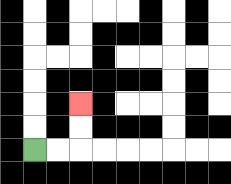{'start': '[1, 6]', 'end': '[3, 4]', 'path_directions': 'R,R,U,U', 'path_coordinates': '[[1, 6], [2, 6], [3, 6], [3, 5], [3, 4]]'}